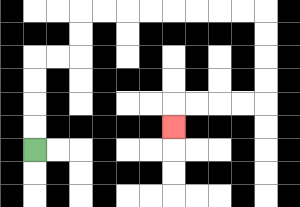{'start': '[1, 6]', 'end': '[7, 5]', 'path_directions': 'U,U,U,U,R,R,U,U,R,R,R,R,R,R,R,R,D,D,D,D,L,L,L,L,D', 'path_coordinates': '[[1, 6], [1, 5], [1, 4], [1, 3], [1, 2], [2, 2], [3, 2], [3, 1], [3, 0], [4, 0], [5, 0], [6, 0], [7, 0], [8, 0], [9, 0], [10, 0], [11, 0], [11, 1], [11, 2], [11, 3], [11, 4], [10, 4], [9, 4], [8, 4], [7, 4], [7, 5]]'}